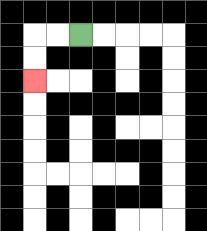{'start': '[3, 1]', 'end': '[1, 3]', 'path_directions': 'L,L,D,D', 'path_coordinates': '[[3, 1], [2, 1], [1, 1], [1, 2], [1, 3]]'}